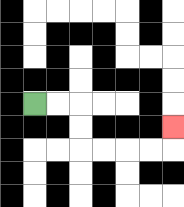{'start': '[1, 4]', 'end': '[7, 5]', 'path_directions': 'R,R,D,D,R,R,R,R,U', 'path_coordinates': '[[1, 4], [2, 4], [3, 4], [3, 5], [3, 6], [4, 6], [5, 6], [6, 6], [7, 6], [7, 5]]'}